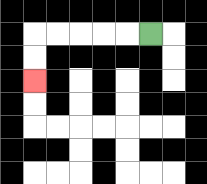{'start': '[6, 1]', 'end': '[1, 3]', 'path_directions': 'L,L,L,L,L,D,D', 'path_coordinates': '[[6, 1], [5, 1], [4, 1], [3, 1], [2, 1], [1, 1], [1, 2], [1, 3]]'}